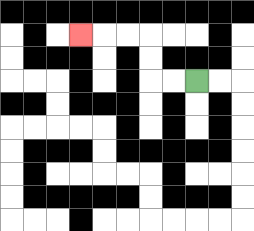{'start': '[8, 3]', 'end': '[3, 1]', 'path_directions': 'L,L,U,U,L,L,L', 'path_coordinates': '[[8, 3], [7, 3], [6, 3], [6, 2], [6, 1], [5, 1], [4, 1], [3, 1]]'}